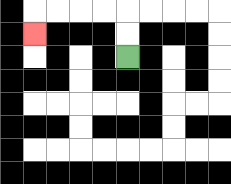{'start': '[5, 2]', 'end': '[1, 1]', 'path_directions': 'U,U,L,L,L,L,D', 'path_coordinates': '[[5, 2], [5, 1], [5, 0], [4, 0], [3, 0], [2, 0], [1, 0], [1, 1]]'}